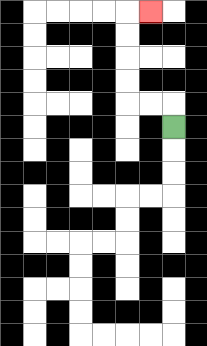{'start': '[7, 5]', 'end': '[6, 0]', 'path_directions': 'U,L,L,U,U,U,U,R', 'path_coordinates': '[[7, 5], [7, 4], [6, 4], [5, 4], [5, 3], [5, 2], [5, 1], [5, 0], [6, 0]]'}